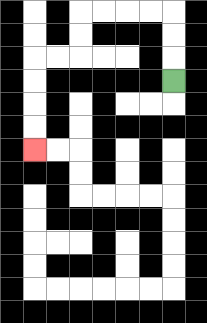{'start': '[7, 3]', 'end': '[1, 6]', 'path_directions': 'U,U,U,L,L,L,L,D,D,L,L,D,D,D,D', 'path_coordinates': '[[7, 3], [7, 2], [7, 1], [7, 0], [6, 0], [5, 0], [4, 0], [3, 0], [3, 1], [3, 2], [2, 2], [1, 2], [1, 3], [1, 4], [1, 5], [1, 6]]'}